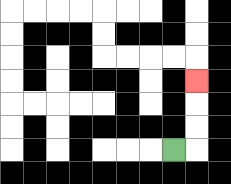{'start': '[7, 6]', 'end': '[8, 3]', 'path_directions': 'R,U,U,U', 'path_coordinates': '[[7, 6], [8, 6], [8, 5], [8, 4], [8, 3]]'}